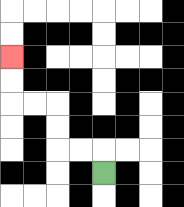{'start': '[4, 7]', 'end': '[0, 2]', 'path_directions': 'U,L,L,U,U,L,L,U,U', 'path_coordinates': '[[4, 7], [4, 6], [3, 6], [2, 6], [2, 5], [2, 4], [1, 4], [0, 4], [0, 3], [0, 2]]'}